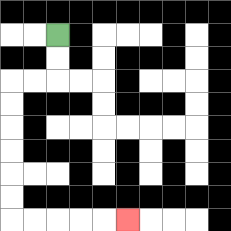{'start': '[2, 1]', 'end': '[5, 9]', 'path_directions': 'D,D,L,L,D,D,D,D,D,D,R,R,R,R,R', 'path_coordinates': '[[2, 1], [2, 2], [2, 3], [1, 3], [0, 3], [0, 4], [0, 5], [0, 6], [0, 7], [0, 8], [0, 9], [1, 9], [2, 9], [3, 9], [4, 9], [5, 9]]'}